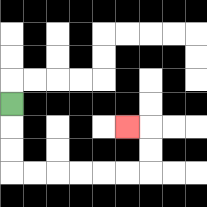{'start': '[0, 4]', 'end': '[5, 5]', 'path_directions': 'D,D,D,R,R,R,R,R,R,U,U,L', 'path_coordinates': '[[0, 4], [0, 5], [0, 6], [0, 7], [1, 7], [2, 7], [3, 7], [4, 7], [5, 7], [6, 7], [6, 6], [6, 5], [5, 5]]'}